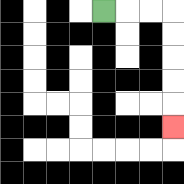{'start': '[4, 0]', 'end': '[7, 5]', 'path_directions': 'R,R,R,D,D,D,D,D', 'path_coordinates': '[[4, 0], [5, 0], [6, 0], [7, 0], [7, 1], [7, 2], [7, 3], [7, 4], [7, 5]]'}